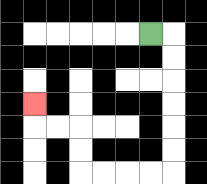{'start': '[6, 1]', 'end': '[1, 4]', 'path_directions': 'R,D,D,D,D,D,D,L,L,L,L,U,U,L,L,U', 'path_coordinates': '[[6, 1], [7, 1], [7, 2], [7, 3], [7, 4], [7, 5], [7, 6], [7, 7], [6, 7], [5, 7], [4, 7], [3, 7], [3, 6], [3, 5], [2, 5], [1, 5], [1, 4]]'}